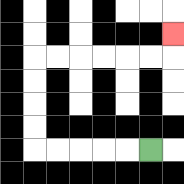{'start': '[6, 6]', 'end': '[7, 1]', 'path_directions': 'L,L,L,L,L,U,U,U,U,R,R,R,R,R,R,U', 'path_coordinates': '[[6, 6], [5, 6], [4, 6], [3, 6], [2, 6], [1, 6], [1, 5], [1, 4], [1, 3], [1, 2], [2, 2], [3, 2], [4, 2], [5, 2], [6, 2], [7, 2], [7, 1]]'}